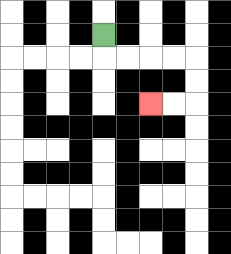{'start': '[4, 1]', 'end': '[6, 4]', 'path_directions': 'D,R,R,R,R,D,D,L,L', 'path_coordinates': '[[4, 1], [4, 2], [5, 2], [6, 2], [7, 2], [8, 2], [8, 3], [8, 4], [7, 4], [6, 4]]'}